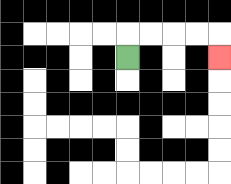{'start': '[5, 2]', 'end': '[9, 2]', 'path_directions': 'U,R,R,R,R,D', 'path_coordinates': '[[5, 2], [5, 1], [6, 1], [7, 1], [8, 1], [9, 1], [9, 2]]'}